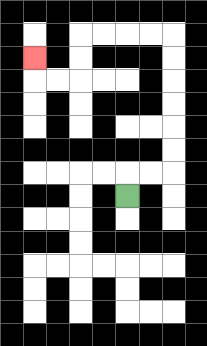{'start': '[5, 8]', 'end': '[1, 2]', 'path_directions': 'U,R,R,U,U,U,U,U,U,L,L,L,L,D,D,L,L,U', 'path_coordinates': '[[5, 8], [5, 7], [6, 7], [7, 7], [7, 6], [7, 5], [7, 4], [7, 3], [7, 2], [7, 1], [6, 1], [5, 1], [4, 1], [3, 1], [3, 2], [3, 3], [2, 3], [1, 3], [1, 2]]'}